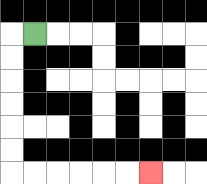{'start': '[1, 1]', 'end': '[6, 7]', 'path_directions': 'L,D,D,D,D,D,D,R,R,R,R,R,R', 'path_coordinates': '[[1, 1], [0, 1], [0, 2], [0, 3], [0, 4], [0, 5], [0, 6], [0, 7], [1, 7], [2, 7], [3, 7], [4, 7], [5, 7], [6, 7]]'}